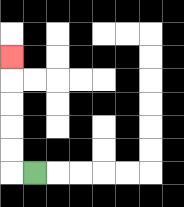{'start': '[1, 7]', 'end': '[0, 2]', 'path_directions': 'L,U,U,U,U,U', 'path_coordinates': '[[1, 7], [0, 7], [0, 6], [0, 5], [0, 4], [0, 3], [0, 2]]'}